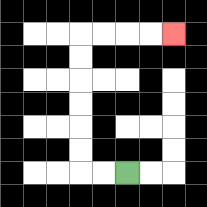{'start': '[5, 7]', 'end': '[7, 1]', 'path_directions': 'L,L,U,U,U,U,U,U,R,R,R,R', 'path_coordinates': '[[5, 7], [4, 7], [3, 7], [3, 6], [3, 5], [3, 4], [3, 3], [3, 2], [3, 1], [4, 1], [5, 1], [6, 1], [7, 1]]'}